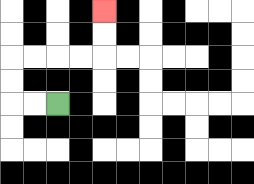{'start': '[2, 4]', 'end': '[4, 0]', 'path_directions': 'L,L,U,U,R,R,R,R,U,U', 'path_coordinates': '[[2, 4], [1, 4], [0, 4], [0, 3], [0, 2], [1, 2], [2, 2], [3, 2], [4, 2], [4, 1], [4, 0]]'}